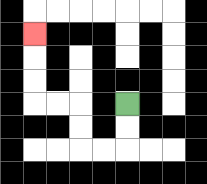{'start': '[5, 4]', 'end': '[1, 1]', 'path_directions': 'D,D,L,L,U,U,L,L,U,U,U', 'path_coordinates': '[[5, 4], [5, 5], [5, 6], [4, 6], [3, 6], [3, 5], [3, 4], [2, 4], [1, 4], [1, 3], [1, 2], [1, 1]]'}